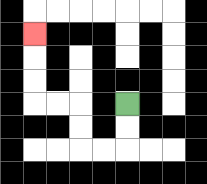{'start': '[5, 4]', 'end': '[1, 1]', 'path_directions': 'D,D,L,L,U,U,L,L,U,U,U', 'path_coordinates': '[[5, 4], [5, 5], [5, 6], [4, 6], [3, 6], [3, 5], [3, 4], [2, 4], [1, 4], [1, 3], [1, 2], [1, 1]]'}